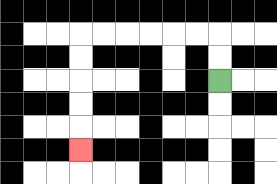{'start': '[9, 3]', 'end': '[3, 6]', 'path_directions': 'U,U,L,L,L,L,L,L,D,D,D,D,D', 'path_coordinates': '[[9, 3], [9, 2], [9, 1], [8, 1], [7, 1], [6, 1], [5, 1], [4, 1], [3, 1], [3, 2], [3, 3], [3, 4], [3, 5], [3, 6]]'}